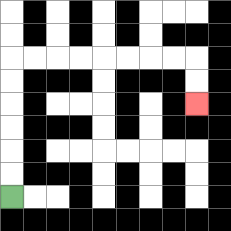{'start': '[0, 8]', 'end': '[8, 4]', 'path_directions': 'U,U,U,U,U,U,R,R,R,R,R,R,R,R,D,D', 'path_coordinates': '[[0, 8], [0, 7], [0, 6], [0, 5], [0, 4], [0, 3], [0, 2], [1, 2], [2, 2], [3, 2], [4, 2], [5, 2], [6, 2], [7, 2], [8, 2], [8, 3], [8, 4]]'}